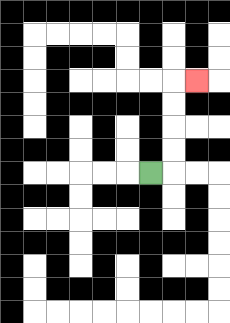{'start': '[6, 7]', 'end': '[8, 3]', 'path_directions': 'R,U,U,U,U,R', 'path_coordinates': '[[6, 7], [7, 7], [7, 6], [7, 5], [7, 4], [7, 3], [8, 3]]'}